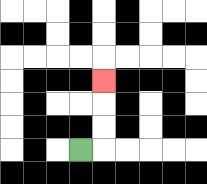{'start': '[3, 6]', 'end': '[4, 3]', 'path_directions': 'R,U,U,U', 'path_coordinates': '[[3, 6], [4, 6], [4, 5], [4, 4], [4, 3]]'}